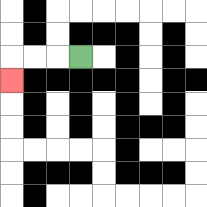{'start': '[3, 2]', 'end': '[0, 3]', 'path_directions': 'L,L,L,D', 'path_coordinates': '[[3, 2], [2, 2], [1, 2], [0, 2], [0, 3]]'}